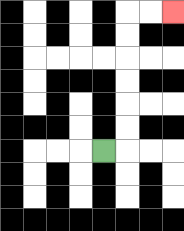{'start': '[4, 6]', 'end': '[7, 0]', 'path_directions': 'R,U,U,U,U,U,U,R,R', 'path_coordinates': '[[4, 6], [5, 6], [5, 5], [5, 4], [5, 3], [5, 2], [5, 1], [5, 0], [6, 0], [7, 0]]'}